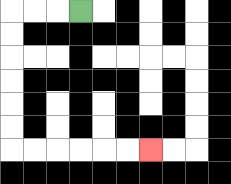{'start': '[3, 0]', 'end': '[6, 6]', 'path_directions': 'L,L,L,D,D,D,D,D,D,R,R,R,R,R,R', 'path_coordinates': '[[3, 0], [2, 0], [1, 0], [0, 0], [0, 1], [0, 2], [0, 3], [0, 4], [0, 5], [0, 6], [1, 6], [2, 6], [3, 6], [4, 6], [5, 6], [6, 6]]'}